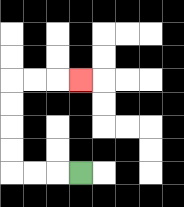{'start': '[3, 7]', 'end': '[3, 3]', 'path_directions': 'L,L,L,U,U,U,U,R,R,R', 'path_coordinates': '[[3, 7], [2, 7], [1, 7], [0, 7], [0, 6], [0, 5], [0, 4], [0, 3], [1, 3], [2, 3], [3, 3]]'}